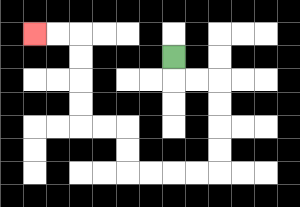{'start': '[7, 2]', 'end': '[1, 1]', 'path_directions': 'D,R,R,D,D,D,D,L,L,L,L,U,U,L,L,U,U,U,U,L,L', 'path_coordinates': '[[7, 2], [7, 3], [8, 3], [9, 3], [9, 4], [9, 5], [9, 6], [9, 7], [8, 7], [7, 7], [6, 7], [5, 7], [5, 6], [5, 5], [4, 5], [3, 5], [3, 4], [3, 3], [3, 2], [3, 1], [2, 1], [1, 1]]'}